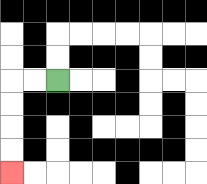{'start': '[2, 3]', 'end': '[0, 7]', 'path_directions': 'L,L,D,D,D,D', 'path_coordinates': '[[2, 3], [1, 3], [0, 3], [0, 4], [0, 5], [0, 6], [0, 7]]'}